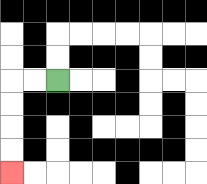{'start': '[2, 3]', 'end': '[0, 7]', 'path_directions': 'L,L,D,D,D,D', 'path_coordinates': '[[2, 3], [1, 3], [0, 3], [0, 4], [0, 5], [0, 6], [0, 7]]'}